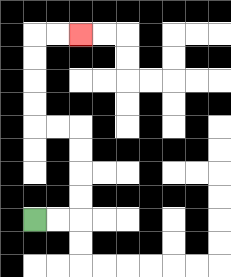{'start': '[1, 9]', 'end': '[3, 1]', 'path_directions': 'R,R,U,U,U,U,L,L,U,U,U,U,R,R', 'path_coordinates': '[[1, 9], [2, 9], [3, 9], [3, 8], [3, 7], [3, 6], [3, 5], [2, 5], [1, 5], [1, 4], [1, 3], [1, 2], [1, 1], [2, 1], [3, 1]]'}